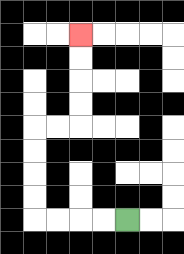{'start': '[5, 9]', 'end': '[3, 1]', 'path_directions': 'L,L,L,L,U,U,U,U,R,R,U,U,U,U', 'path_coordinates': '[[5, 9], [4, 9], [3, 9], [2, 9], [1, 9], [1, 8], [1, 7], [1, 6], [1, 5], [2, 5], [3, 5], [3, 4], [3, 3], [3, 2], [3, 1]]'}